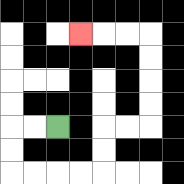{'start': '[2, 5]', 'end': '[3, 1]', 'path_directions': 'L,L,D,D,R,R,R,R,U,U,R,R,U,U,U,U,L,L,L', 'path_coordinates': '[[2, 5], [1, 5], [0, 5], [0, 6], [0, 7], [1, 7], [2, 7], [3, 7], [4, 7], [4, 6], [4, 5], [5, 5], [6, 5], [6, 4], [6, 3], [6, 2], [6, 1], [5, 1], [4, 1], [3, 1]]'}